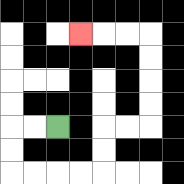{'start': '[2, 5]', 'end': '[3, 1]', 'path_directions': 'L,L,D,D,R,R,R,R,U,U,R,R,U,U,U,U,L,L,L', 'path_coordinates': '[[2, 5], [1, 5], [0, 5], [0, 6], [0, 7], [1, 7], [2, 7], [3, 7], [4, 7], [4, 6], [4, 5], [5, 5], [6, 5], [6, 4], [6, 3], [6, 2], [6, 1], [5, 1], [4, 1], [3, 1]]'}